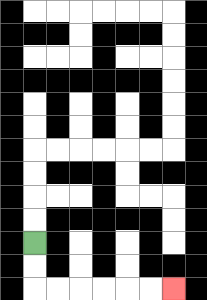{'start': '[1, 10]', 'end': '[7, 12]', 'path_directions': 'D,D,R,R,R,R,R,R', 'path_coordinates': '[[1, 10], [1, 11], [1, 12], [2, 12], [3, 12], [4, 12], [5, 12], [6, 12], [7, 12]]'}